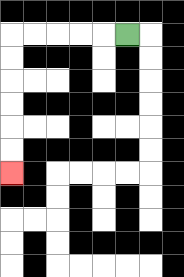{'start': '[5, 1]', 'end': '[0, 7]', 'path_directions': 'L,L,L,L,L,D,D,D,D,D,D', 'path_coordinates': '[[5, 1], [4, 1], [3, 1], [2, 1], [1, 1], [0, 1], [0, 2], [0, 3], [0, 4], [0, 5], [0, 6], [0, 7]]'}